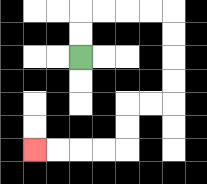{'start': '[3, 2]', 'end': '[1, 6]', 'path_directions': 'U,U,R,R,R,R,D,D,D,D,L,L,D,D,L,L,L,L', 'path_coordinates': '[[3, 2], [3, 1], [3, 0], [4, 0], [5, 0], [6, 0], [7, 0], [7, 1], [7, 2], [7, 3], [7, 4], [6, 4], [5, 4], [5, 5], [5, 6], [4, 6], [3, 6], [2, 6], [1, 6]]'}